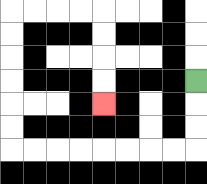{'start': '[8, 3]', 'end': '[4, 4]', 'path_directions': 'D,D,D,L,L,L,L,L,L,L,L,U,U,U,U,U,U,R,R,R,R,D,D,D,D', 'path_coordinates': '[[8, 3], [8, 4], [8, 5], [8, 6], [7, 6], [6, 6], [5, 6], [4, 6], [3, 6], [2, 6], [1, 6], [0, 6], [0, 5], [0, 4], [0, 3], [0, 2], [0, 1], [0, 0], [1, 0], [2, 0], [3, 0], [4, 0], [4, 1], [4, 2], [4, 3], [4, 4]]'}